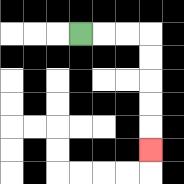{'start': '[3, 1]', 'end': '[6, 6]', 'path_directions': 'R,R,R,D,D,D,D,D', 'path_coordinates': '[[3, 1], [4, 1], [5, 1], [6, 1], [6, 2], [6, 3], [6, 4], [6, 5], [6, 6]]'}